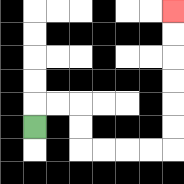{'start': '[1, 5]', 'end': '[7, 0]', 'path_directions': 'U,R,R,D,D,R,R,R,R,U,U,U,U,U,U', 'path_coordinates': '[[1, 5], [1, 4], [2, 4], [3, 4], [3, 5], [3, 6], [4, 6], [5, 6], [6, 6], [7, 6], [7, 5], [7, 4], [7, 3], [7, 2], [7, 1], [7, 0]]'}